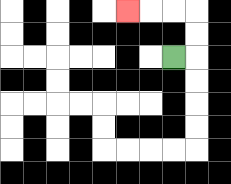{'start': '[7, 2]', 'end': '[5, 0]', 'path_directions': 'R,U,U,L,L,L', 'path_coordinates': '[[7, 2], [8, 2], [8, 1], [8, 0], [7, 0], [6, 0], [5, 0]]'}